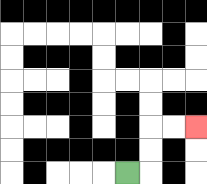{'start': '[5, 7]', 'end': '[8, 5]', 'path_directions': 'R,U,U,R,R', 'path_coordinates': '[[5, 7], [6, 7], [6, 6], [6, 5], [7, 5], [8, 5]]'}